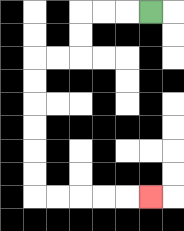{'start': '[6, 0]', 'end': '[6, 8]', 'path_directions': 'L,L,L,D,D,L,L,D,D,D,D,D,D,R,R,R,R,R', 'path_coordinates': '[[6, 0], [5, 0], [4, 0], [3, 0], [3, 1], [3, 2], [2, 2], [1, 2], [1, 3], [1, 4], [1, 5], [1, 6], [1, 7], [1, 8], [2, 8], [3, 8], [4, 8], [5, 8], [6, 8]]'}